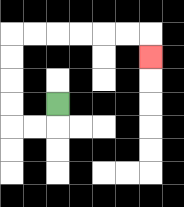{'start': '[2, 4]', 'end': '[6, 2]', 'path_directions': 'D,L,L,U,U,U,U,R,R,R,R,R,R,D', 'path_coordinates': '[[2, 4], [2, 5], [1, 5], [0, 5], [0, 4], [0, 3], [0, 2], [0, 1], [1, 1], [2, 1], [3, 1], [4, 1], [5, 1], [6, 1], [6, 2]]'}